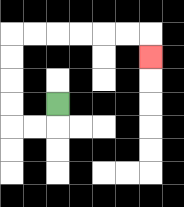{'start': '[2, 4]', 'end': '[6, 2]', 'path_directions': 'D,L,L,U,U,U,U,R,R,R,R,R,R,D', 'path_coordinates': '[[2, 4], [2, 5], [1, 5], [0, 5], [0, 4], [0, 3], [0, 2], [0, 1], [1, 1], [2, 1], [3, 1], [4, 1], [5, 1], [6, 1], [6, 2]]'}